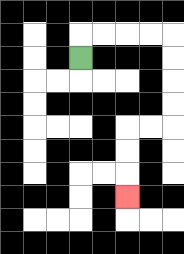{'start': '[3, 2]', 'end': '[5, 8]', 'path_directions': 'U,R,R,R,R,D,D,D,D,L,L,D,D,D', 'path_coordinates': '[[3, 2], [3, 1], [4, 1], [5, 1], [6, 1], [7, 1], [7, 2], [7, 3], [7, 4], [7, 5], [6, 5], [5, 5], [5, 6], [5, 7], [5, 8]]'}